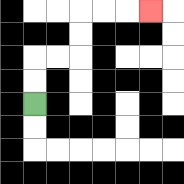{'start': '[1, 4]', 'end': '[6, 0]', 'path_directions': 'U,U,R,R,U,U,R,R,R', 'path_coordinates': '[[1, 4], [1, 3], [1, 2], [2, 2], [3, 2], [3, 1], [3, 0], [4, 0], [5, 0], [6, 0]]'}